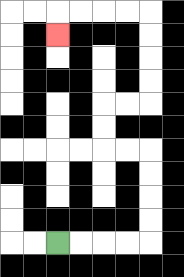{'start': '[2, 10]', 'end': '[2, 1]', 'path_directions': 'R,R,R,R,U,U,U,U,L,L,U,U,R,R,U,U,U,U,L,L,L,L,D', 'path_coordinates': '[[2, 10], [3, 10], [4, 10], [5, 10], [6, 10], [6, 9], [6, 8], [6, 7], [6, 6], [5, 6], [4, 6], [4, 5], [4, 4], [5, 4], [6, 4], [6, 3], [6, 2], [6, 1], [6, 0], [5, 0], [4, 0], [3, 0], [2, 0], [2, 1]]'}